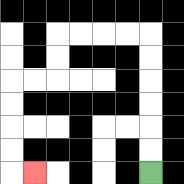{'start': '[6, 7]', 'end': '[1, 7]', 'path_directions': 'U,U,U,U,U,U,L,L,L,L,D,D,L,L,D,D,D,D,R', 'path_coordinates': '[[6, 7], [6, 6], [6, 5], [6, 4], [6, 3], [6, 2], [6, 1], [5, 1], [4, 1], [3, 1], [2, 1], [2, 2], [2, 3], [1, 3], [0, 3], [0, 4], [0, 5], [0, 6], [0, 7], [1, 7]]'}